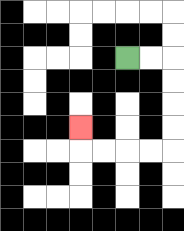{'start': '[5, 2]', 'end': '[3, 5]', 'path_directions': 'R,R,D,D,D,D,L,L,L,L,U', 'path_coordinates': '[[5, 2], [6, 2], [7, 2], [7, 3], [7, 4], [7, 5], [7, 6], [6, 6], [5, 6], [4, 6], [3, 6], [3, 5]]'}